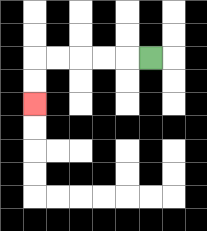{'start': '[6, 2]', 'end': '[1, 4]', 'path_directions': 'L,L,L,L,L,D,D', 'path_coordinates': '[[6, 2], [5, 2], [4, 2], [3, 2], [2, 2], [1, 2], [1, 3], [1, 4]]'}